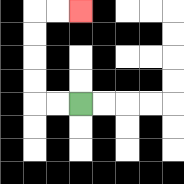{'start': '[3, 4]', 'end': '[3, 0]', 'path_directions': 'L,L,U,U,U,U,R,R', 'path_coordinates': '[[3, 4], [2, 4], [1, 4], [1, 3], [1, 2], [1, 1], [1, 0], [2, 0], [3, 0]]'}